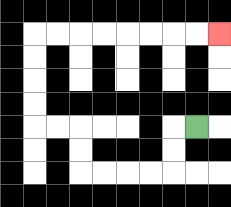{'start': '[8, 5]', 'end': '[9, 1]', 'path_directions': 'L,D,D,L,L,L,L,U,U,L,L,U,U,U,U,R,R,R,R,R,R,R,R', 'path_coordinates': '[[8, 5], [7, 5], [7, 6], [7, 7], [6, 7], [5, 7], [4, 7], [3, 7], [3, 6], [3, 5], [2, 5], [1, 5], [1, 4], [1, 3], [1, 2], [1, 1], [2, 1], [3, 1], [4, 1], [5, 1], [6, 1], [7, 1], [8, 1], [9, 1]]'}